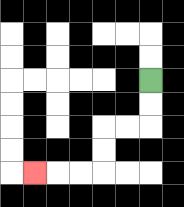{'start': '[6, 3]', 'end': '[1, 7]', 'path_directions': 'D,D,L,L,D,D,L,L,L', 'path_coordinates': '[[6, 3], [6, 4], [6, 5], [5, 5], [4, 5], [4, 6], [4, 7], [3, 7], [2, 7], [1, 7]]'}